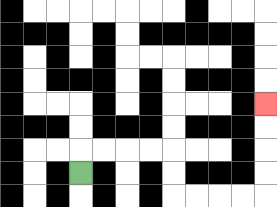{'start': '[3, 7]', 'end': '[11, 4]', 'path_directions': 'U,R,R,R,R,D,D,R,R,R,R,U,U,U,U', 'path_coordinates': '[[3, 7], [3, 6], [4, 6], [5, 6], [6, 6], [7, 6], [7, 7], [7, 8], [8, 8], [9, 8], [10, 8], [11, 8], [11, 7], [11, 6], [11, 5], [11, 4]]'}